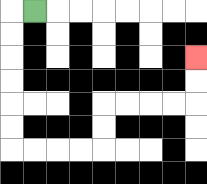{'start': '[1, 0]', 'end': '[8, 2]', 'path_directions': 'L,D,D,D,D,D,D,R,R,R,R,U,U,R,R,R,R,U,U', 'path_coordinates': '[[1, 0], [0, 0], [0, 1], [0, 2], [0, 3], [0, 4], [0, 5], [0, 6], [1, 6], [2, 6], [3, 6], [4, 6], [4, 5], [4, 4], [5, 4], [6, 4], [7, 4], [8, 4], [8, 3], [8, 2]]'}